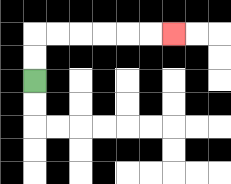{'start': '[1, 3]', 'end': '[7, 1]', 'path_directions': 'U,U,R,R,R,R,R,R', 'path_coordinates': '[[1, 3], [1, 2], [1, 1], [2, 1], [3, 1], [4, 1], [5, 1], [6, 1], [7, 1]]'}